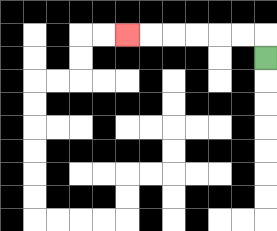{'start': '[11, 2]', 'end': '[5, 1]', 'path_directions': 'U,L,L,L,L,L,L', 'path_coordinates': '[[11, 2], [11, 1], [10, 1], [9, 1], [8, 1], [7, 1], [6, 1], [5, 1]]'}